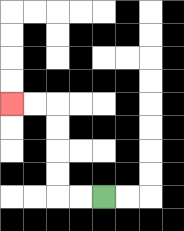{'start': '[4, 8]', 'end': '[0, 4]', 'path_directions': 'L,L,U,U,U,U,L,L', 'path_coordinates': '[[4, 8], [3, 8], [2, 8], [2, 7], [2, 6], [2, 5], [2, 4], [1, 4], [0, 4]]'}